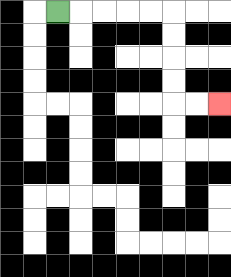{'start': '[2, 0]', 'end': '[9, 4]', 'path_directions': 'R,R,R,R,R,D,D,D,D,R,R', 'path_coordinates': '[[2, 0], [3, 0], [4, 0], [5, 0], [6, 0], [7, 0], [7, 1], [7, 2], [7, 3], [7, 4], [8, 4], [9, 4]]'}